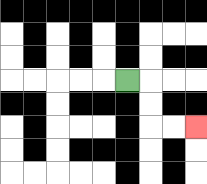{'start': '[5, 3]', 'end': '[8, 5]', 'path_directions': 'R,D,D,R,R', 'path_coordinates': '[[5, 3], [6, 3], [6, 4], [6, 5], [7, 5], [8, 5]]'}